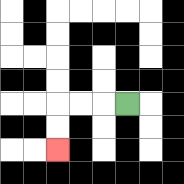{'start': '[5, 4]', 'end': '[2, 6]', 'path_directions': 'L,L,L,D,D', 'path_coordinates': '[[5, 4], [4, 4], [3, 4], [2, 4], [2, 5], [2, 6]]'}